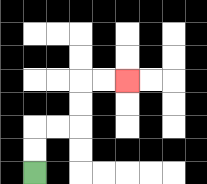{'start': '[1, 7]', 'end': '[5, 3]', 'path_directions': 'U,U,R,R,U,U,R,R', 'path_coordinates': '[[1, 7], [1, 6], [1, 5], [2, 5], [3, 5], [3, 4], [3, 3], [4, 3], [5, 3]]'}